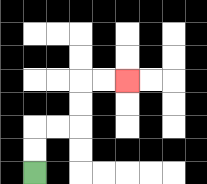{'start': '[1, 7]', 'end': '[5, 3]', 'path_directions': 'U,U,R,R,U,U,R,R', 'path_coordinates': '[[1, 7], [1, 6], [1, 5], [2, 5], [3, 5], [3, 4], [3, 3], [4, 3], [5, 3]]'}